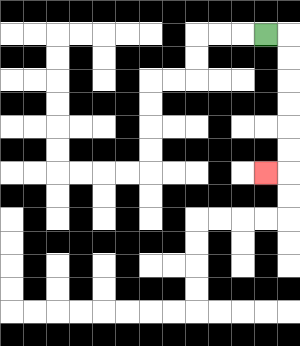{'start': '[11, 1]', 'end': '[11, 7]', 'path_directions': 'R,D,D,D,D,D,D,L', 'path_coordinates': '[[11, 1], [12, 1], [12, 2], [12, 3], [12, 4], [12, 5], [12, 6], [12, 7], [11, 7]]'}